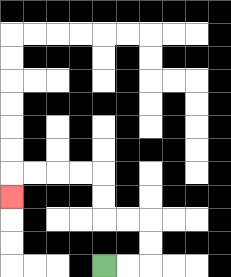{'start': '[4, 11]', 'end': '[0, 8]', 'path_directions': 'R,R,U,U,L,L,U,U,L,L,L,L,D', 'path_coordinates': '[[4, 11], [5, 11], [6, 11], [6, 10], [6, 9], [5, 9], [4, 9], [4, 8], [4, 7], [3, 7], [2, 7], [1, 7], [0, 7], [0, 8]]'}